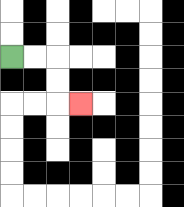{'start': '[0, 2]', 'end': '[3, 4]', 'path_directions': 'R,R,D,D,R', 'path_coordinates': '[[0, 2], [1, 2], [2, 2], [2, 3], [2, 4], [3, 4]]'}